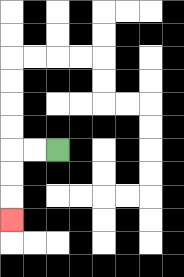{'start': '[2, 6]', 'end': '[0, 9]', 'path_directions': 'L,L,D,D,D', 'path_coordinates': '[[2, 6], [1, 6], [0, 6], [0, 7], [0, 8], [0, 9]]'}